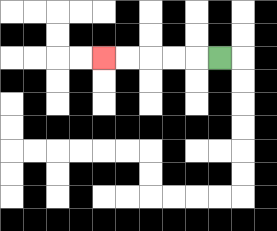{'start': '[9, 2]', 'end': '[4, 2]', 'path_directions': 'L,L,L,L,L', 'path_coordinates': '[[9, 2], [8, 2], [7, 2], [6, 2], [5, 2], [4, 2]]'}